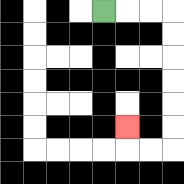{'start': '[4, 0]', 'end': '[5, 5]', 'path_directions': 'R,R,R,D,D,D,D,D,D,L,L,U', 'path_coordinates': '[[4, 0], [5, 0], [6, 0], [7, 0], [7, 1], [7, 2], [7, 3], [7, 4], [7, 5], [7, 6], [6, 6], [5, 6], [5, 5]]'}